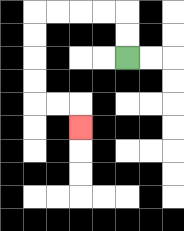{'start': '[5, 2]', 'end': '[3, 5]', 'path_directions': 'U,U,L,L,L,L,D,D,D,D,R,R,D', 'path_coordinates': '[[5, 2], [5, 1], [5, 0], [4, 0], [3, 0], [2, 0], [1, 0], [1, 1], [1, 2], [1, 3], [1, 4], [2, 4], [3, 4], [3, 5]]'}